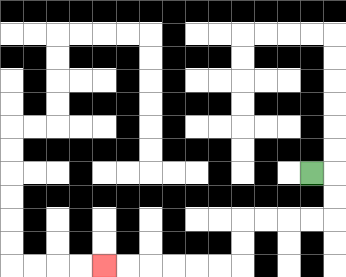{'start': '[13, 7]', 'end': '[4, 11]', 'path_directions': 'R,D,D,L,L,L,L,D,D,L,L,L,L,L,L', 'path_coordinates': '[[13, 7], [14, 7], [14, 8], [14, 9], [13, 9], [12, 9], [11, 9], [10, 9], [10, 10], [10, 11], [9, 11], [8, 11], [7, 11], [6, 11], [5, 11], [4, 11]]'}